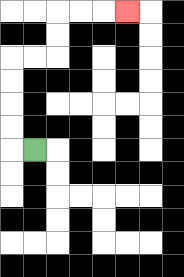{'start': '[1, 6]', 'end': '[5, 0]', 'path_directions': 'L,U,U,U,U,R,R,U,U,R,R,R', 'path_coordinates': '[[1, 6], [0, 6], [0, 5], [0, 4], [0, 3], [0, 2], [1, 2], [2, 2], [2, 1], [2, 0], [3, 0], [4, 0], [5, 0]]'}